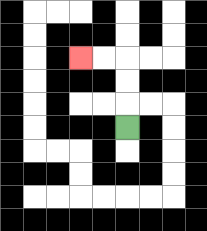{'start': '[5, 5]', 'end': '[3, 2]', 'path_directions': 'U,U,U,L,L', 'path_coordinates': '[[5, 5], [5, 4], [5, 3], [5, 2], [4, 2], [3, 2]]'}